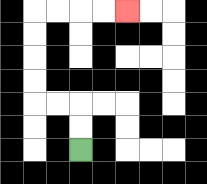{'start': '[3, 6]', 'end': '[5, 0]', 'path_directions': 'U,U,L,L,U,U,U,U,R,R,R,R', 'path_coordinates': '[[3, 6], [3, 5], [3, 4], [2, 4], [1, 4], [1, 3], [1, 2], [1, 1], [1, 0], [2, 0], [3, 0], [4, 0], [5, 0]]'}